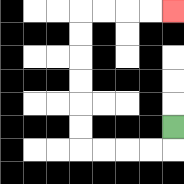{'start': '[7, 5]', 'end': '[7, 0]', 'path_directions': 'D,L,L,L,L,U,U,U,U,U,U,R,R,R,R', 'path_coordinates': '[[7, 5], [7, 6], [6, 6], [5, 6], [4, 6], [3, 6], [3, 5], [3, 4], [3, 3], [3, 2], [3, 1], [3, 0], [4, 0], [5, 0], [6, 0], [7, 0]]'}